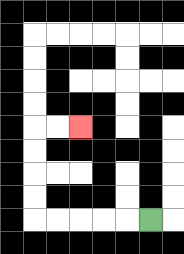{'start': '[6, 9]', 'end': '[3, 5]', 'path_directions': 'L,L,L,L,L,U,U,U,U,R,R', 'path_coordinates': '[[6, 9], [5, 9], [4, 9], [3, 9], [2, 9], [1, 9], [1, 8], [1, 7], [1, 6], [1, 5], [2, 5], [3, 5]]'}